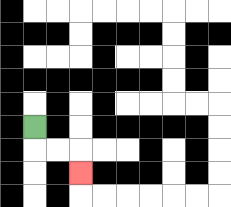{'start': '[1, 5]', 'end': '[3, 7]', 'path_directions': 'D,R,R,D', 'path_coordinates': '[[1, 5], [1, 6], [2, 6], [3, 6], [3, 7]]'}